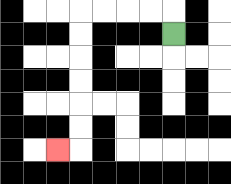{'start': '[7, 1]', 'end': '[2, 6]', 'path_directions': 'U,L,L,L,L,D,D,D,D,D,D,L', 'path_coordinates': '[[7, 1], [7, 0], [6, 0], [5, 0], [4, 0], [3, 0], [3, 1], [3, 2], [3, 3], [3, 4], [3, 5], [3, 6], [2, 6]]'}